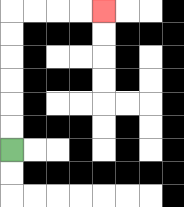{'start': '[0, 6]', 'end': '[4, 0]', 'path_directions': 'U,U,U,U,U,U,R,R,R,R', 'path_coordinates': '[[0, 6], [0, 5], [0, 4], [0, 3], [0, 2], [0, 1], [0, 0], [1, 0], [2, 0], [3, 0], [4, 0]]'}